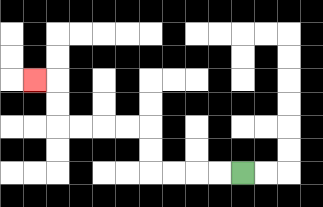{'start': '[10, 7]', 'end': '[1, 3]', 'path_directions': 'L,L,L,L,U,U,L,L,L,L,U,U,L', 'path_coordinates': '[[10, 7], [9, 7], [8, 7], [7, 7], [6, 7], [6, 6], [6, 5], [5, 5], [4, 5], [3, 5], [2, 5], [2, 4], [2, 3], [1, 3]]'}